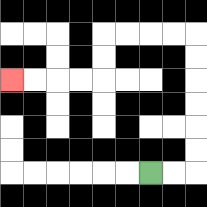{'start': '[6, 7]', 'end': '[0, 3]', 'path_directions': 'R,R,U,U,U,U,U,U,L,L,L,L,D,D,L,L,L,L', 'path_coordinates': '[[6, 7], [7, 7], [8, 7], [8, 6], [8, 5], [8, 4], [8, 3], [8, 2], [8, 1], [7, 1], [6, 1], [5, 1], [4, 1], [4, 2], [4, 3], [3, 3], [2, 3], [1, 3], [0, 3]]'}